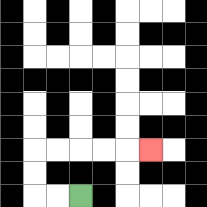{'start': '[3, 8]', 'end': '[6, 6]', 'path_directions': 'L,L,U,U,R,R,R,R,R', 'path_coordinates': '[[3, 8], [2, 8], [1, 8], [1, 7], [1, 6], [2, 6], [3, 6], [4, 6], [5, 6], [6, 6]]'}